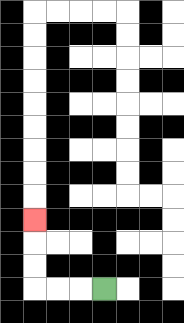{'start': '[4, 12]', 'end': '[1, 9]', 'path_directions': 'L,L,L,U,U,U', 'path_coordinates': '[[4, 12], [3, 12], [2, 12], [1, 12], [1, 11], [1, 10], [1, 9]]'}